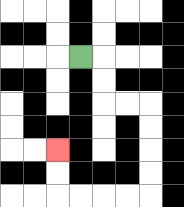{'start': '[3, 2]', 'end': '[2, 6]', 'path_directions': 'R,D,D,R,R,D,D,D,D,L,L,L,L,U,U', 'path_coordinates': '[[3, 2], [4, 2], [4, 3], [4, 4], [5, 4], [6, 4], [6, 5], [6, 6], [6, 7], [6, 8], [5, 8], [4, 8], [3, 8], [2, 8], [2, 7], [2, 6]]'}